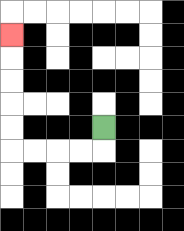{'start': '[4, 5]', 'end': '[0, 1]', 'path_directions': 'D,L,L,L,L,U,U,U,U,U', 'path_coordinates': '[[4, 5], [4, 6], [3, 6], [2, 6], [1, 6], [0, 6], [0, 5], [0, 4], [0, 3], [0, 2], [0, 1]]'}